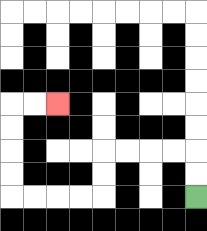{'start': '[8, 8]', 'end': '[2, 4]', 'path_directions': 'U,U,L,L,L,L,D,D,L,L,L,L,U,U,U,U,R,R', 'path_coordinates': '[[8, 8], [8, 7], [8, 6], [7, 6], [6, 6], [5, 6], [4, 6], [4, 7], [4, 8], [3, 8], [2, 8], [1, 8], [0, 8], [0, 7], [0, 6], [0, 5], [0, 4], [1, 4], [2, 4]]'}